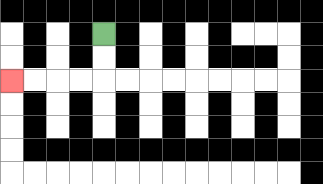{'start': '[4, 1]', 'end': '[0, 3]', 'path_directions': 'D,D,L,L,L,L', 'path_coordinates': '[[4, 1], [4, 2], [4, 3], [3, 3], [2, 3], [1, 3], [0, 3]]'}